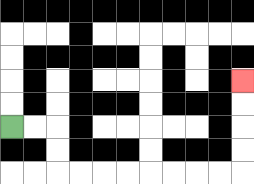{'start': '[0, 5]', 'end': '[10, 3]', 'path_directions': 'R,R,D,D,R,R,R,R,R,R,R,R,U,U,U,U', 'path_coordinates': '[[0, 5], [1, 5], [2, 5], [2, 6], [2, 7], [3, 7], [4, 7], [5, 7], [6, 7], [7, 7], [8, 7], [9, 7], [10, 7], [10, 6], [10, 5], [10, 4], [10, 3]]'}